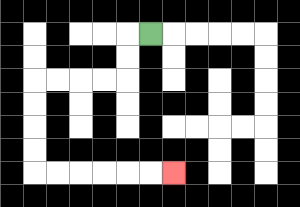{'start': '[6, 1]', 'end': '[7, 7]', 'path_directions': 'L,D,D,L,L,L,L,D,D,D,D,R,R,R,R,R,R', 'path_coordinates': '[[6, 1], [5, 1], [5, 2], [5, 3], [4, 3], [3, 3], [2, 3], [1, 3], [1, 4], [1, 5], [1, 6], [1, 7], [2, 7], [3, 7], [4, 7], [5, 7], [6, 7], [7, 7]]'}